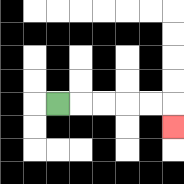{'start': '[2, 4]', 'end': '[7, 5]', 'path_directions': 'R,R,R,R,R,D', 'path_coordinates': '[[2, 4], [3, 4], [4, 4], [5, 4], [6, 4], [7, 4], [7, 5]]'}